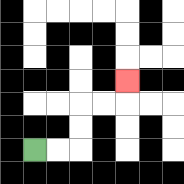{'start': '[1, 6]', 'end': '[5, 3]', 'path_directions': 'R,R,U,U,R,R,U', 'path_coordinates': '[[1, 6], [2, 6], [3, 6], [3, 5], [3, 4], [4, 4], [5, 4], [5, 3]]'}